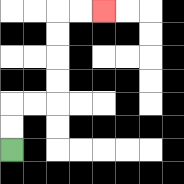{'start': '[0, 6]', 'end': '[4, 0]', 'path_directions': 'U,U,R,R,U,U,U,U,R,R', 'path_coordinates': '[[0, 6], [0, 5], [0, 4], [1, 4], [2, 4], [2, 3], [2, 2], [2, 1], [2, 0], [3, 0], [4, 0]]'}